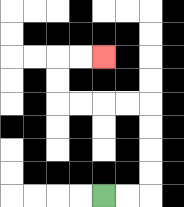{'start': '[4, 8]', 'end': '[4, 2]', 'path_directions': 'R,R,U,U,U,U,L,L,L,L,U,U,R,R', 'path_coordinates': '[[4, 8], [5, 8], [6, 8], [6, 7], [6, 6], [6, 5], [6, 4], [5, 4], [4, 4], [3, 4], [2, 4], [2, 3], [2, 2], [3, 2], [4, 2]]'}